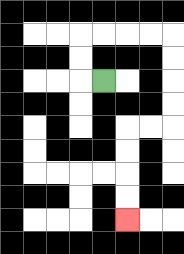{'start': '[4, 3]', 'end': '[5, 9]', 'path_directions': 'L,U,U,R,R,R,R,D,D,D,D,L,L,D,D,D,D', 'path_coordinates': '[[4, 3], [3, 3], [3, 2], [3, 1], [4, 1], [5, 1], [6, 1], [7, 1], [7, 2], [7, 3], [7, 4], [7, 5], [6, 5], [5, 5], [5, 6], [5, 7], [5, 8], [5, 9]]'}